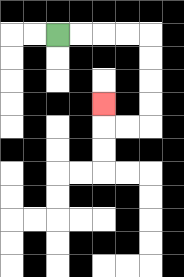{'start': '[2, 1]', 'end': '[4, 4]', 'path_directions': 'R,R,R,R,D,D,D,D,L,L,U', 'path_coordinates': '[[2, 1], [3, 1], [4, 1], [5, 1], [6, 1], [6, 2], [6, 3], [6, 4], [6, 5], [5, 5], [4, 5], [4, 4]]'}